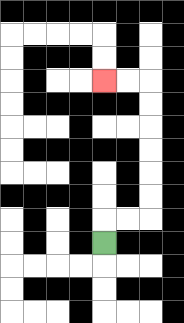{'start': '[4, 10]', 'end': '[4, 3]', 'path_directions': 'U,R,R,U,U,U,U,U,U,L,L', 'path_coordinates': '[[4, 10], [4, 9], [5, 9], [6, 9], [6, 8], [6, 7], [6, 6], [6, 5], [6, 4], [6, 3], [5, 3], [4, 3]]'}